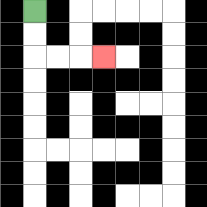{'start': '[1, 0]', 'end': '[4, 2]', 'path_directions': 'D,D,R,R,R', 'path_coordinates': '[[1, 0], [1, 1], [1, 2], [2, 2], [3, 2], [4, 2]]'}